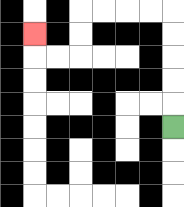{'start': '[7, 5]', 'end': '[1, 1]', 'path_directions': 'U,U,U,U,U,L,L,L,L,D,D,L,L,U', 'path_coordinates': '[[7, 5], [7, 4], [7, 3], [7, 2], [7, 1], [7, 0], [6, 0], [5, 0], [4, 0], [3, 0], [3, 1], [3, 2], [2, 2], [1, 2], [1, 1]]'}